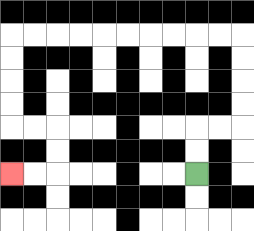{'start': '[8, 7]', 'end': '[0, 7]', 'path_directions': 'U,U,R,R,U,U,U,U,L,L,L,L,L,L,L,L,L,L,D,D,D,D,R,R,D,D,L,L', 'path_coordinates': '[[8, 7], [8, 6], [8, 5], [9, 5], [10, 5], [10, 4], [10, 3], [10, 2], [10, 1], [9, 1], [8, 1], [7, 1], [6, 1], [5, 1], [4, 1], [3, 1], [2, 1], [1, 1], [0, 1], [0, 2], [0, 3], [0, 4], [0, 5], [1, 5], [2, 5], [2, 6], [2, 7], [1, 7], [0, 7]]'}